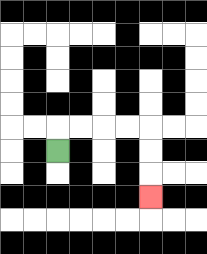{'start': '[2, 6]', 'end': '[6, 8]', 'path_directions': 'U,R,R,R,R,D,D,D', 'path_coordinates': '[[2, 6], [2, 5], [3, 5], [4, 5], [5, 5], [6, 5], [6, 6], [6, 7], [6, 8]]'}